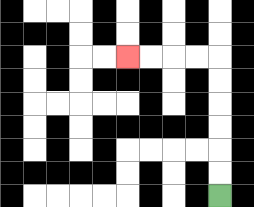{'start': '[9, 8]', 'end': '[5, 2]', 'path_directions': 'U,U,U,U,U,U,L,L,L,L', 'path_coordinates': '[[9, 8], [9, 7], [9, 6], [9, 5], [9, 4], [9, 3], [9, 2], [8, 2], [7, 2], [6, 2], [5, 2]]'}